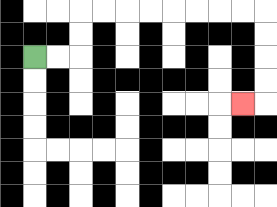{'start': '[1, 2]', 'end': '[10, 4]', 'path_directions': 'R,R,U,U,R,R,R,R,R,R,R,R,D,D,D,D,L', 'path_coordinates': '[[1, 2], [2, 2], [3, 2], [3, 1], [3, 0], [4, 0], [5, 0], [6, 0], [7, 0], [8, 0], [9, 0], [10, 0], [11, 0], [11, 1], [11, 2], [11, 3], [11, 4], [10, 4]]'}